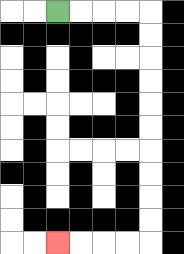{'start': '[2, 0]', 'end': '[2, 10]', 'path_directions': 'R,R,R,R,D,D,D,D,D,D,D,D,D,D,L,L,L,L', 'path_coordinates': '[[2, 0], [3, 0], [4, 0], [5, 0], [6, 0], [6, 1], [6, 2], [6, 3], [6, 4], [6, 5], [6, 6], [6, 7], [6, 8], [6, 9], [6, 10], [5, 10], [4, 10], [3, 10], [2, 10]]'}